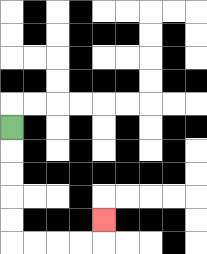{'start': '[0, 5]', 'end': '[4, 9]', 'path_directions': 'D,D,D,D,D,R,R,R,R,U', 'path_coordinates': '[[0, 5], [0, 6], [0, 7], [0, 8], [0, 9], [0, 10], [1, 10], [2, 10], [3, 10], [4, 10], [4, 9]]'}